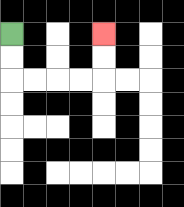{'start': '[0, 1]', 'end': '[4, 1]', 'path_directions': 'D,D,R,R,R,R,U,U', 'path_coordinates': '[[0, 1], [0, 2], [0, 3], [1, 3], [2, 3], [3, 3], [4, 3], [4, 2], [4, 1]]'}